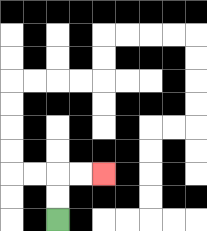{'start': '[2, 9]', 'end': '[4, 7]', 'path_directions': 'U,U,R,R', 'path_coordinates': '[[2, 9], [2, 8], [2, 7], [3, 7], [4, 7]]'}